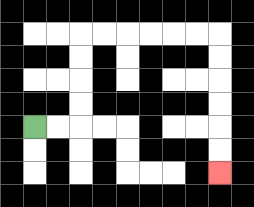{'start': '[1, 5]', 'end': '[9, 7]', 'path_directions': 'R,R,U,U,U,U,R,R,R,R,R,R,D,D,D,D,D,D', 'path_coordinates': '[[1, 5], [2, 5], [3, 5], [3, 4], [3, 3], [3, 2], [3, 1], [4, 1], [5, 1], [6, 1], [7, 1], [8, 1], [9, 1], [9, 2], [9, 3], [9, 4], [9, 5], [9, 6], [9, 7]]'}